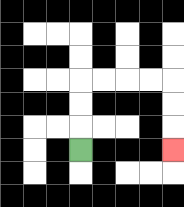{'start': '[3, 6]', 'end': '[7, 6]', 'path_directions': 'U,U,U,R,R,R,R,D,D,D', 'path_coordinates': '[[3, 6], [3, 5], [3, 4], [3, 3], [4, 3], [5, 3], [6, 3], [7, 3], [7, 4], [7, 5], [7, 6]]'}